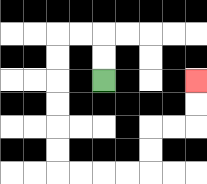{'start': '[4, 3]', 'end': '[8, 3]', 'path_directions': 'U,U,L,L,D,D,D,D,D,D,R,R,R,R,U,U,R,R,U,U', 'path_coordinates': '[[4, 3], [4, 2], [4, 1], [3, 1], [2, 1], [2, 2], [2, 3], [2, 4], [2, 5], [2, 6], [2, 7], [3, 7], [4, 7], [5, 7], [6, 7], [6, 6], [6, 5], [7, 5], [8, 5], [8, 4], [8, 3]]'}